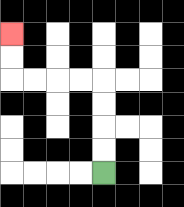{'start': '[4, 7]', 'end': '[0, 1]', 'path_directions': 'U,U,U,U,L,L,L,L,U,U', 'path_coordinates': '[[4, 7], [4, 6], [4, 5], [4, 4], [4, 3], [3, 3], [2, 3], [1, 3], [0, 3], [0, 2], [0, 1]]'}